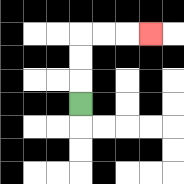{'start': '[3, 4]', 'end': '[6, 1]', 'path_directions': 'U,U,U,R,R,R', 'path_coordinates': '[[3, 4], [3, 3], [3, 2], [3, 1], [4, 1], [5, 1], [6, 1]]'}